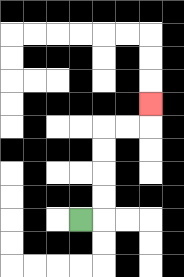{'start': '[3, 9]', 'end': '[6, 4]', 'path_directions': 'R,U,U,U,U,R,R,U', 'path_coordinates': '[[3, 9], [4, 9], [4, 8], [4, 7], [4, 6], [4, 5], [5, 5], [6, 5], [6, 4]]'}